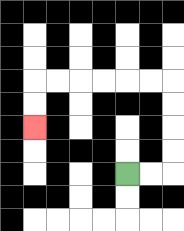{'start': '[5, 7]', 'end': '[1, 5]', 'path_directions': 'R,R,U,U,U,U,L,L,L,L,L,L,D,D', 'path_coordinates': '[[5, 7], [6, 7], [7, 7], [7, 6], [7, 5], [7, 4], [7, 3], [6, 3], [5, 3], [4, 3], [3, 3], [2, 3], [1, 3], [1, 4], [1, 5]]'}